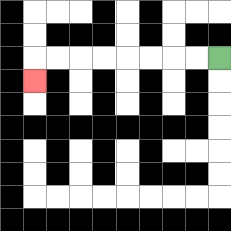{'start': '[9, 2]', 'end': '[1, 3]', 'path_directions': 'L,L,L,L,L,L,L,L,D', 'path_coordinates': '[[9, 2], [8, 2], [7, 2], [6, 2], [5, 2], [4, 2], [3, 2], [2, 2], [1, 2], [1, 3]]'}